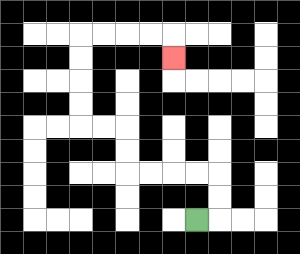{'start': '[8, 9]', 'end': '[7, 2]', 'path_directions': 'R,U,U,L,L,L,L,U,U,L,L,U,U,U,U,R,R,R,R,D', 'path_coordinates': '[[8, 9], [9, 9], [9, 8], [9, 7], [8, 7], [7, 7], [6, 7], [5, 7], [5, 6], [5, 5], [4, 5], [3, 5], [3, 4], [3, 3], [3, 2], [3, 1], [4, 1], [5, 1], [6, 1], [7, 1], [7, 2]]'}